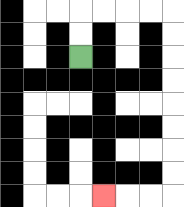{'start': '[3, 2]', 'end': '[4, 8]', 'path_directions': 'U,U,R,R,R,R,D,D,D,D,D,D,D,D,L,L,L', 'path_coordinates': '[[3, 2], [3, 1], [3, 0], [4, 0], [5, 0], [6, 0], [7, 0], [7, 1], [7, 2], [7, 3], [7, 4], [7, 5], [7, 6], [7, 7], [7, 8], [6, 8], [5, 8], [4, 8]]'}